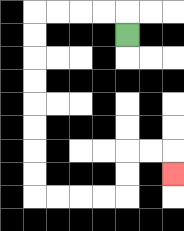{'start': '[5, 1]', 'end': '[7, 7]', 'path_directions': 'U,L,L,L,L,D,D,D,D,D,D,D,D,R,R,R,R,U,U,R,R,D', 'path_coordinates': '[[5, 1], [5, 0], [4, 0], [3, 0], [2, 0], [1, 0], [1, 1], [1, 2], [1, 3], [1, 4], [1, 5], [1, 6], [1, 7], [1, 8], [2, 8], [3, 8], [4, 8], [5, 8], [5, 7], [5, 6], [6, 6], [7, 6], [7, 7]]'}